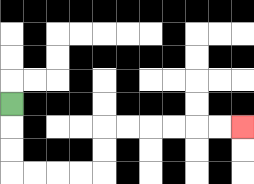{'start': '[0, 4]', 'end': '[10, 5]', 'path_directions': 'D,D,D,R,R,R,R,U,U,R,R,R,R,R,R', 'path_coordinates': '[[0, 4], [0, 5], [0, 6], [0, 7], [1, 7], [2, 7], [3, 7], [4, 7], [4, 6], [4, 5], [5, 5], [6, 5], [7, 5], [8, 5], [9, 5], [10, 5]]'}